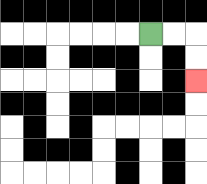{'start': '[6, 1]', 'end': '[8, 3]', 'path_directions': 'R,R,D,D', 'path_coordinates': '[[6, 1], [7, 1], [8, 1], [8, 2], [8, 3]]'}